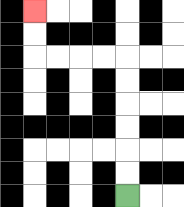{'start': '[5, 8]', 'end': '[1, 0]', 'path_directions': 'U,U,U,U,U,U,L,L,L,L,U,U', 'path_coordinates': '[[5, 8], [5, 7], [5, 6], [5, 5], [5, 4], [5, 3], [5, 2], [4, 2], [3, 2], [2, 2], [1, 2], [1, 1], [1, 0]]'}